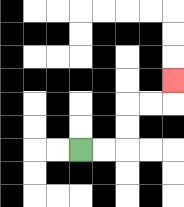{'start': '[3, 6]', 'end': '[7, 3]', 'path_directions': 'R,R,U,U,R,R,U', 'path_coordinates': '[[3, 6], [4, 6], [5, 6], [5, 5], [5, 4], [6, 4], [7, 4], [7, 3]]'}